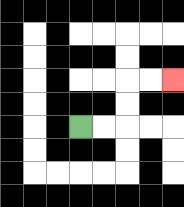{'start': '[3, 5]', 'end': '[7, 3]', 'path_directions': 'R,R,U,U,R,R', 'path_coordinates': '[[3, 5], [4, 5], [5, 5], [5, 4], [5, 3], [6, 3], [7, 3]]'}